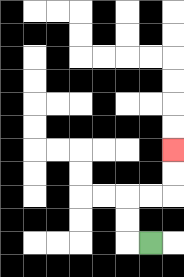{'start': '[6, 10]', 'end': '[7, 6]', 'path_directions': 'L,U,U,R,R,U,U', 'path_coordinates': '[[6, 10], [5, 10], [5, 9], [5, 8], [6, 8], [7, 8], [7, 7], [7, 6]]'}